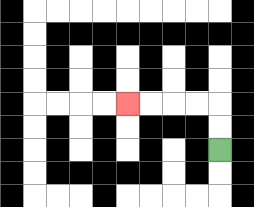{'start': '[9, 6]', 'end': '[5, 4]', 'path_directions': 'U,U,L,L,L,L', 'path_coordinates': '[[9, 6], [9, 5], [9, 4], [8, 4], [7, 4], [6, 4], [5, 4]]'}